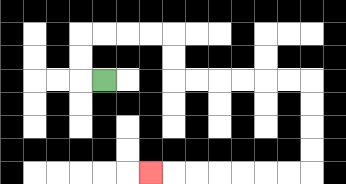{'start': '[4, 3]', 'end': '[6, 7]', 'path_directions': 'L,U,U,R,R,R,R,D,D,R,R,R,R,R,R,D,D,D,D,L,L,L,L,L,L,L', 'path_coordinates': '[[4, 3], [3, 3], [3, 2], [3, 1], [4, 1], [5, 1], [6, 1], [7, 1], [7, 2], [7, 3], [8, 3], [9, 3], [10, 3], [11, 3], [12, 3], [13, 3], [13, 4], [13, 5], [13, 6], [13, 7], [12, 7], [11, 7], [10, 7], [9, 7], [8, 7], [7, 7], [6, 7]]'}